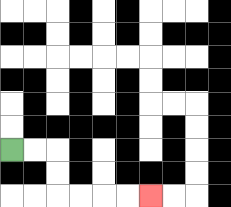{'start': '[0, 6]', 'end': '[6, 8]', 'path_directions': 'R,R,D,D,R,R,R,R', 'path_coordinates': '[[0, 6], [1, 6], [2, 6], [2, 7], [2, 8], [3, 8], [4, 8], [5, 8], [6, 8]]'}